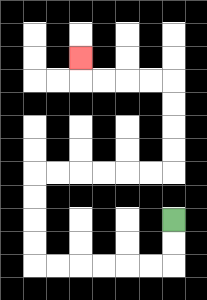{'start': '[7, 9]', 'end': '[3, 2]', 'path_directions': 'D,D,L,L,L,L,L,L,U,U,U,U,R,R,R,R,R,R,U,U,U,U,L,L,L,L,U', 'path_coordinates': '[[7, 9], [7, 10], [7, 11], [6, 11], [5, 11], [4, 11], [3, 11], [2, 11], [1, 11], [1, 10], [1, 9], [1, 8], [1, 7], [2, 7], [3, 7], [4, 7], [5, 7], [6, 7], [7, 7], [7, 6], [7, 5], [7, 4], [7, 3], [6, 3], [5, 3], [4, 3], [3, 3], [3, 2]]'}